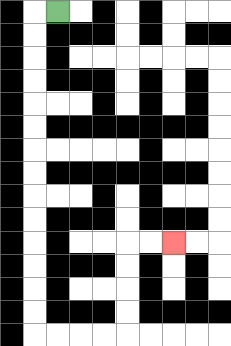{'start': '[2, 0]', 'end': '[7, 10]', 'path_directions': 'L,D,D,D,D,D,D,D,D,D,D,D,D,D,D,R,R,R,R,U,U,U,U,R,R', 'path_coordinates': '[[2, 0], [1, 0], [1, 1], [1, 2], [1, 3], [1, 4], [1, 5], [1, 6], [1, 7], [1, 8], [1, 9], [1, 10], [1, 11], [1, 12], [1, 13], [1, 14], [2, 14], [3, 14], [4, 14], [5, 14], [5, 13], [5, 12], [5, 11], [5, 10], [6, 10], [7, 10]]'}